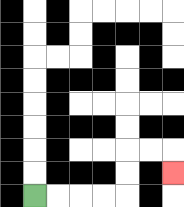{'start': '[1, 8]', 'end': '[7, 7]', 'path_directions': 'R,R,R,R,U,U,R,R,D', 'path_coordinates': '[[1, 8], [2, 8], [3, 8], [4, 8], [5, 8], [5, 7], [5, 6], [6, 6], [7, 6], [7, 7]]'}